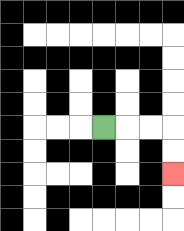{'start': '[4, 5]', 'end': '[7, 7]', 'path_directions': 'R,R,R,D,D', 'path_coordinates': '[[4, 5], [5, 5], [6, 5], [7, 5], [7, 6], [7, 7]]'}